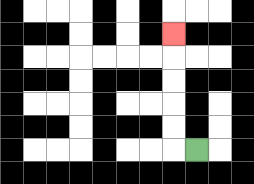{'start': '[8, 6]', 'end': '[7, 1]', 'path_directions': 'L,U,U,U,U,U', 'path_coordinates': '[[8, 6], [7, 6], [7, 5], [7, 4], [7, 3], [7, 2], [7, 1]]'}